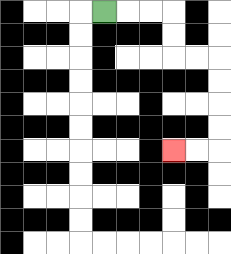{'start': '[4, 0]', 'end': '[7, 6]', 'path_directions': 'R,R,R,D,D,R,R,D,D,D,D,L,L', 'path_coordinates': '[[4, 0], [5, 0], [6, 0], [7, 0], [7, 1], [7, 2], [8, 2], [9, 2], [9, 3], [9, 4], [9, 5], [9, 6], [8, 6], [7, 6]]'}